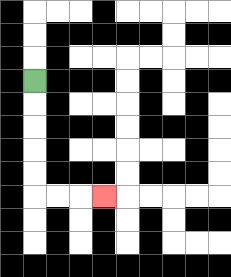{'start': '[1, 3]', 'end': '[4, 8]', 'path_directions': 'D,D,D,D,D,R,R,R', 'path_coordinates': '[[1, 3], [1, 4], [1, 5], [1, 6], [1, 7], [1, 8], [2, 8], [3, 8], [4, 8]]'}